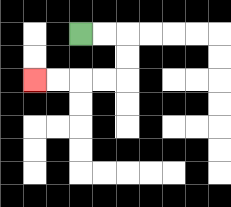{'start': '[3, 1]', 'end': '[1, 3]', 'path_directions': 'R,R,D,D,L,L,L,L', 'path_coordinates': '[[3, 1], [4, 1], [5, 1], [5, 2], [5, 3], [4, 3], [3, 3], [2, 3], [1, 3]]'}